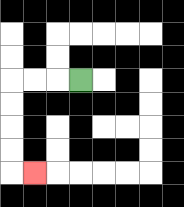{'start': '[3, 3]', 'end': '[1, 7]', 'path_directions': 'L,L,L,D,D,D,D,R', 'path_coordinates': '[[3, 3], [2, 3], [1, 3], [0, 3], [0, 4], [0, 5], [0, 6], [0, 7], [1, 7]]'}